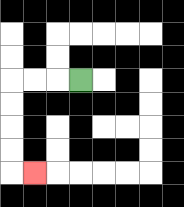{'start': '[3, 3]', 'end': '[1, 7]', 'path_directions': 'L,L,L,D,D,D,D,R', 'path_coordinates': '[[3, 3], [2, 3], [1, 3], [0, 3], [0, 4], [0, 5], [0, 6], [0, 7], [1, 7]]'}